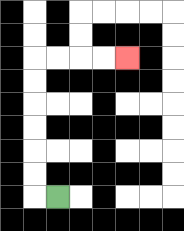{'start': '[2, 8]', 'end': '[5, 2]', 'path_directions': 'L,U,U,U,U,U,U,R,R,R,R', 'path_coordinates': '[[2, 8], [1, 8], [1, 7], [1, 6], [1, 5], [1, 4], [1, 3], [1, 2], [2, 2], [3, 2], [4, 2], [5, 2]]'}